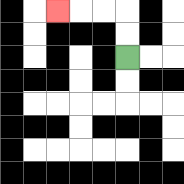{'start': '[5, 2]', 'end': '[2, 0]', 'path_directions': 'U,U,L,L,L', 'path_coordinates': '[[5, 2], [5, 1], [5, 0], [4, 0], [3, 0], [2, 0]]'}